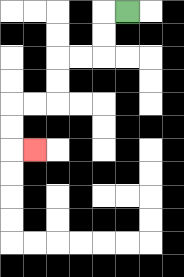{'start': '[5, 0]', 'end': '[1, 6]', 'path_directions': 'L,D,D,L,L,D,D,L,L,D,D,R', 'path_coordinates': '[[5, 0], [4, 0], [4, 1], [4, 2], [3, 2], [2, 2], [2, 3], [2, 4], [1, 4], [0, 4], [0, 5], [0, 6], [1, 6]]'}